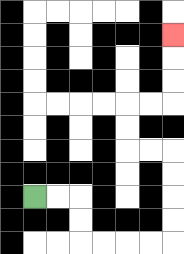{'start': '[1, 8]', 'end': '[7, 1]', 'path_directions': 'R,R,D,D,R,R,R,R,U,U,U,U,L,L,U,U,R,R,U,U,U', 'path_coordinates': '[[1, 8], [2, 8], [3, 8], [3, 9], [3, 10], [4, 10], [5, 10], [6, 10], [7, 10], [7, 9], [7, 8], [7, 7], [7, 6], [6, 6], [5, 6], [5, 5], [5, 4], [6, 4], [7, 4], [7, 3], [7, 2], [7, 1]]'}